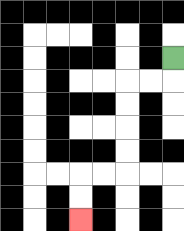{'start': '[7, 2]', 'end': '[3, 9]', 'path_directions': 'D,L,L,D,D,D,D,L,L,D,D', 'path_coordinates': '[[7, 2], [7, 3], [6, 3], [5, 3], [5, 4], [5, 5], [5, 6], [5, 7], [4, 7], [3, 7], [3, 8], [3, 9]]'}